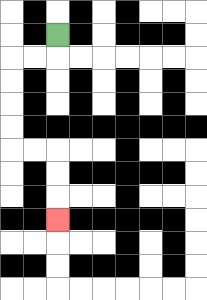{'start': '[2, 1]', 'end': '[2, 9]', 'path_directions': 'D,L,L,D,D,D,D,R,R,D,D,D', 'path_coordinates': '[[2, 1], [2, 2], [1, 2], [0, 2], [0, 3], [0, 4], [0, 5], [0, 6], [1, 6], [2, 6], [2, 7], [2, 8], [2, 9]]'}